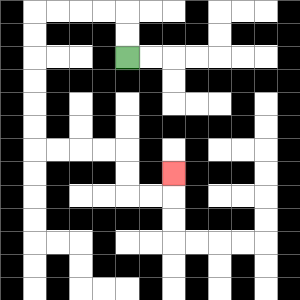{'start': '[5, 2]', 'end': '[7, 7]', 'path_directions': 'U,U,L,L,L,L,D,D,D,D,D,D,R,R,R,R,D,D,R,R,U', 'path_coordinates': '[[5, 2], [5, 1], [5, 0], [4, 0], [3, 0], [2, 0], [1, 0], [1, 1], [1, 2], [1, 3], [1, 4], [1, 5], [1, 6], [2, 6], [3, 6], [4, 6], [5, 6], [5, 7], [5, 8], [6, 8], [7, 8], [7, 7]]'}